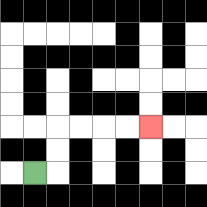{'start': '[1, 7]', 'end': '[6, 5]', 'path_directions': 'R,U,U,R,R,R,R', 'path_coordinates': '[[1, 7], [2, 7], [2, 6], [2, 5], [3, 5], [4, 5], [5, 5], [6, 5]]'}